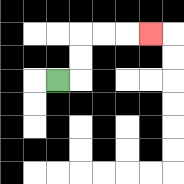{'start': '[2, 3]', 'end': '[6, 1]', 'path_directions': 'R,U,U,R,R,R', 'path_coordinates': '[[2, 3], [3, 3], [3, 2], [3, 1], [4, 1], [5, 1], [6, 1]]'}